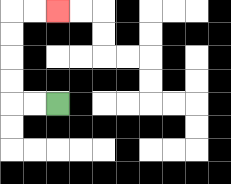{'start': '[2, 4]', 'end': '[2, 0]', 'path_directions': 'L,L,U,U,U,U,R,R', 'path_coordinates': '[[2, 4], [1, 4], [0, 4], [0, 3], [0, 2], [0, 1], [0, 0], [1, 0], [2, 0]]'}